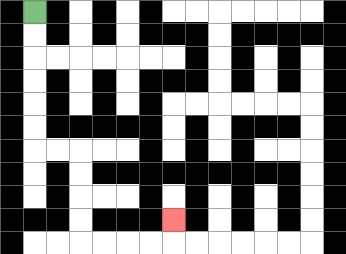{'start': '[1, 0]', 'end': '[7, 9]', 'path_directions': 'D,D,D,D,D,D,R,R,D,D,D,D,R,R,R,R,U', 'path_coordinates': '[[1, 0], [1, 1], [1, 2], [1, 3], [1, 4], [1, 5], [1, 6], [2, 6], [3, 6], [3, 7], [3, 8], [3, 9], [3, 10], [4, 10], [5, 10], [6, 10], [7, 10], [7, 9]]'}